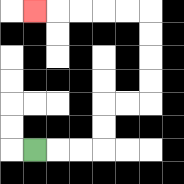{'start': '[1, 6]', 'end': '[1, 0]', 'path_directions': 'R,R,R,U,U,R,R,U,U,U,U,L,L,L,L,L', 'path_coordinates': '[[1, 6], [2, 6], [3, 6], [4, 6], [4, 5], [4, 4], [5, 4], [6, 4], [6, 3], [6, 2], [6, 1], [6, 0], [5, 0], [4, 0], [3, 0], [2, 0], [1, 0]]'}